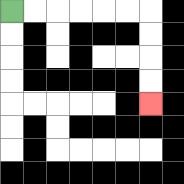{'start': '[0, 0]', 'end': '[6, 4]', 'path_directions': 'R,R,R,R,R,R,D,D,D,D', 'path_coordinates': '[[0, 0], [1, 0], [2, 0], [3, 0], [4, 0], [5, 0], [6, 0], [6, 1], [6, 2], [6, 3], [6, 4]]'}